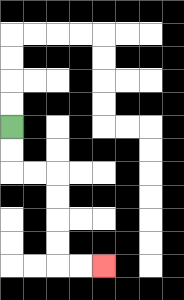{'start': '[0, 5]', 'end': '[4, 11]', 'path_directions': 'D,D,R,R,D,D,D,D,R,R', 'path_coordinates': '[[0, 5], [0, 6], [0, 7], [1, 7], [2, 7], [2, 8], [2, 9], [2, 10], [2, 11], [3, 11], [4, 11]]'}